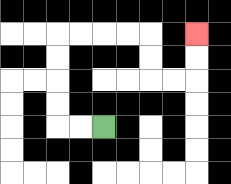{'start': '[4, 5]', 'end': '[8, 1]', 'path_directions': 'L,L,U,U,U,U,R,R,R,R,D,D,R,R,U,U', 'path_coordinates': '[[4, 5], [3, 5], [2, 5], [2, 4], [2, 3], [2, 2], [2, 1], [3, 1], [4, 1], [5, 1], [6, 1], [6, 2], [6, 3], [7, 3], [8, 3], [8, 2], [8, 1]]'}